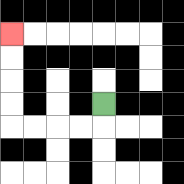{'start': '[4, 4]', 'end': '[0, 1]', 'path_directions': 'D,L,L,L,L,U,U,U,U', 'path_coordinates': '[[4, 4], [4, 5], [3, 5], [2, 5], [1, 5], [0, 5], [0, 4], [0, 3], [0, 2], [0, 1]]'}